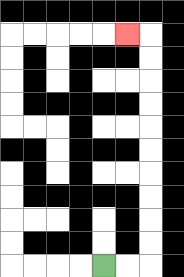{'start': '[4, 11]', 'end': '[5, 1]', 'path_directions': 'R,R,U,U,U,U,U,U,U,U,U,U,L', 'path_coordinates': '[[4, 11], [5, 11], [6, 11], [6, 10], [6, 9], [6, 8], [6, 7], [6, 6], [6, 5], [6, 4], [6, 3], [6, 2], [6, 1], [5, 1]]'}